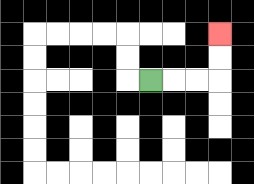{'start': '[6, 3]', 'end': '[9, 1]', 'path_directions': 'R,R,R,U,U', 'path_coordinates': '[[6, 3], [7, 3], [8, 3], [9, 3], [9, 2], [9, 1]]'}